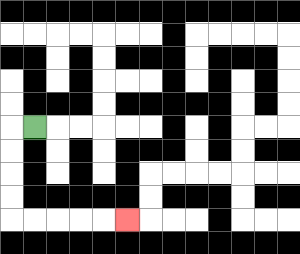{'start': '[1, 5]', 'end': '[5, 9]', 'path_directions': 'L,D,D,D,D,R,R,R,R,R', 'path_coordinates': '[[1, 5], [0, 5], [0, 6], [0, 7], [0, 8], [0, 9], [1, 9], [2, 9], [3, 9], [4, 9], [5, 9]]'}